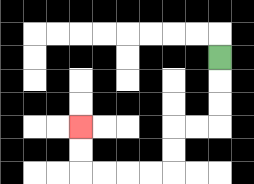{'start': '[9, 2]', 'end': '[3, 5]', 'path_directions': 'D,D,D,L,L,D,D,L,L,L,L,U,U', 'path_coordinates': '[[9, 2], [9, 3], [9, 4], [9, 5], [8, 5], [7, 5], [7, 6], [7, 7], [6, 7], [5, 7], [4, 7], [3, 7], [3, 6], [3, 5]]'}